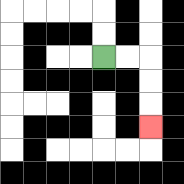{'start': '[4, 2]', 'end': '[6, 5]', 'path_directions': 'R,R,D,D,D', 'path_coordinates': '[[4, 2], [5, 2], [6, 2], [6, 3], [6, 4], [6, 5]]'}